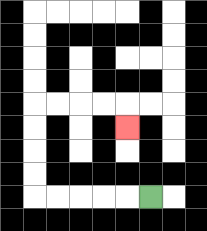{'start': '[6, 8]', 'end': '[5, 5]', 'path_directions': 'L,L,L,L,L,U,U,U,U,R,R,R,R,D', 'path_coordinates': '[[6, 8], [5, 8], [4, 8], [3, 8], [2, 8], [1, 8], [1, 7], [1, 6], [1, 5], [1, 4], [2, 4], [3, 4], [4, 4], [5, 4], [5, 5]]'}